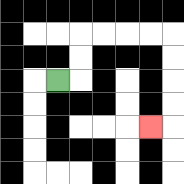{'start': '[2, 3]', 'end': '[6, 5]', 'path_directions': 'R,U,U,R,R,R,R,D,D,D,D,L', 'path_coordinates': '[[2, 3], [3, 3], [3, 2], [3, 1], [4, 1], [5, 1], [6, 1], [7, 1], [7, 2], [7, 3], [7, 4], [7, 5], [6, 5]]'}